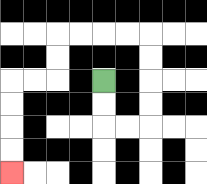{'start': '[4, 3]', 'end': '[0, 7]', 'path_directions': 'D,D,R,R,U,U,U,U,L,L,L,L,D,D,L,L,D,D,D,D', 'path_coordinates': '[[4, 3], [4, 4], [4, 5], [5, 5], [6, 5], [6, 4], [6, 3], [6, 2], [6, 1], [5, 1], [4, 1], [3, 1], [2, 1], [2, 2], [2, 3], [1, 3], [0, 3], [0, 4], [0, 5], [0, 6], [0, 7]]'}